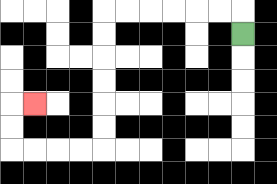{'start': '[10, 1]', 'end': '[1, 4]', 'path_directions': 'U,L,L,L,L,L,L,D,D,D,D,D,D,L,L,L,L,U,U,R', 'path_coordinates': '[[10, 1], [10, 0], [9, 0], [8, 0], [7, 0], [6, 0], [5, 0], [4, 0], [4, 1], [4, 2], [4, 3], [4, 4], [4, 5], [4, 6], [3, 6], [2, 6], [1, 6], [0, 6], [0, 5], [0, 4], [1, 4]]'}